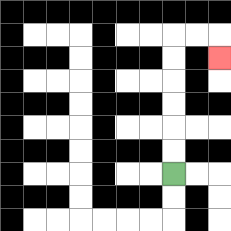{'start': '[7, 7]', 'end': '[9, 2]', 'path_directions': 'U,U,U,U,U,U,R,R,D', 'path_coordinates': '[[7, 7], [7, 6], [7, 5], [7, 4], [7, 3], [7, 2], [7, 1], [8, 1], [9, 1], [9, 2]]'}